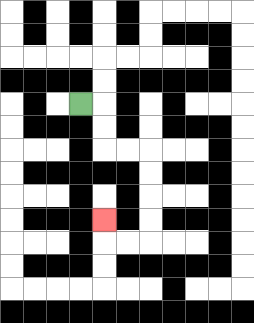{'start': '[3, 4]', 'end': '[4, 9]', 'path_directions': 'R,D,D,R,R,D,D,D,D,L,L,U', 'path_coordinates': '[[3, 4], [4, 4], [4, 5], [4, 6], [5, 6], [6, 6], [6, 7], [6, 8], [6, 9], [6, 10], [5, 10], [4, 10], [4, 9]]'}